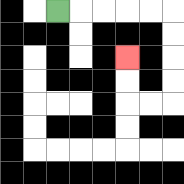{'start': '[2, 0]', 'end': '[5, 2]', 'path_directions': 'R,R,R,R,R,D,D,D,D,L,L,U,U', 'path_coordinates': '[[2, 0], [3, 0], [4, 0], [5, 0], [6, 0], [7, 0], [7, 1], [7, 2], [7, 3], [7, 4], [6, 4], [5, 4], [5, 3], [5, 2]]'}